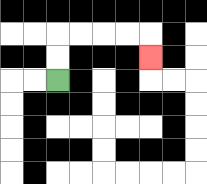{'start': '[2, 3]', 'end': '[6, 2]', 'path_directions': 'U,U,R,R,R,R,D', 'path_coordinates': '[[2, 3], [2, 2], [2, 1], [3, 1], [4, 1], [5, 1], [6, 1], [6, 2]]'}